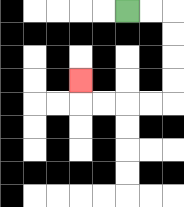{'start': '[5, 0]', 'end': '[3, 3]', 'path_directions': 'R,R,D,D,D,D,L,L,L,L,U', 'path_coordinates': '[[5, 0], [6, 0], [7, 0], [7, 1], [7, 2], [7, 3], [7, 4], [6, 4], [5, 4], [4, 4], [3, 4], [3, 3]]'}